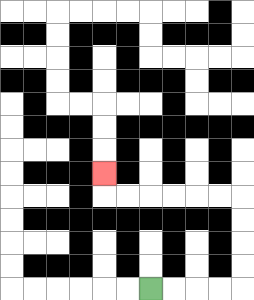{'start': '[6, 12]', 'end': '[4, 7]', 'path_directions': 'R,R,R,R,U,U,U,U,L,L,L,L,L,L,U', 'path_coordinates': '[[6, 12], [7, 12], [8, 12], [9, 12], [10, 12], [10, 11], [10, 10], [10, 9], [10, 8], [9, 8], [8, 8], [7, 8], [6, 8], [5, 8], [4, 8], [4, 7]]'}